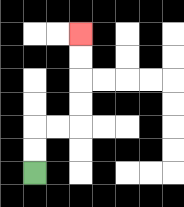{'start': '[1, 7]', 'end': '[3, 1]', 'path_directions': 'U,U,R,R,U,U,U,U', 'path_coordinates': '[[1, 7], [1, 6], [1, 5], [2, 5], [3, 5], [3, 4], [3, 3], [3, 2], [3, 1]]'}